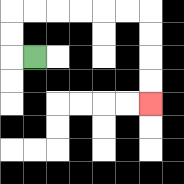{'start': '[1, 2]', 'end': '[6, 4]', 'path_directions': 'L,U,U,R,R,R,R,R,R,D,D,D,D', 'path_coordinates': '[[1, 2], [0, 2], [0, 1], [0, 0], [1, 0], [2, 0], [3, 0], [4, 0], [5, 0], [6, 0], [6, 1], [6, 2], [6, 3], [6, 4]]'}